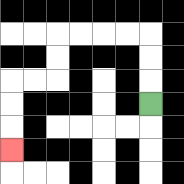{'start': '[6, 4]', 'end': '[0, 6]', 'path_directions': 'U,U,U,L,L,L,L,D,D,L,L,D,D,D', 'path_coordinates': '[[6, 4], [6, 3], [6, 2], [6, 1], [5, 1], [4, 1], [3, 1], [2, 1], [2, 2], [2, 3], [1, 3], [0, 3], [0, 4], [0, 5], [0, 6]]'}